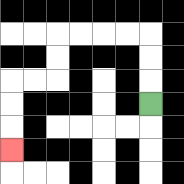{'start': '[6, 4]', 'end': '[0, 6]', 'path_directions': 'U,U,U,L,L,L,L,D,D,L,L,D,D,D', 'path_coordinates': '[[6, 4], [6, 3], [6, 2], [6, 1], [5, 1], [4, 1], [3, 1], [2, 1], [2, 2], [2, 3], [1, 3], [0, 3], [0, 4], [0, 5], [0, 6]]'}